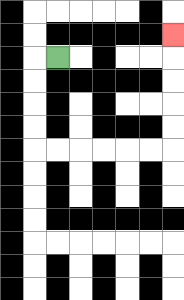{'start': '[2, 2]', 'end': '[7, 1]', 'path_directions': 'L,D,D,D,D,R,R,R,R,R,R,U,U,U,U,U', 'path_coordinates': '[[2, 2], [1, 2], [1, 3], [1, 4], [1, 5], [1, 6], [2, 6], [3, 6], [4, 6], [5, 6], [6, 6], [7, 6], [7, 5], [7, 4], [7, 3], [7, 2], [7, 1]]'}